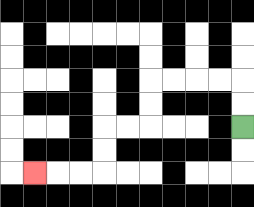{'start': '[10, 5]', 'end': '[1, 7]', 'path_directions': 'U,U,L,L,L,L,D,D,L,L,D,D,L,L,L', 'path_coordinates': '[[10, 5], [10, 4], [10, 3], [9, 3], [8, 3], [7, 3], [6, 3], [6, 4], [6, 5], [5, 5], [4, 5], [4, 6], [4, 7], [3, 7], [2, 7], [1, 7]]'}